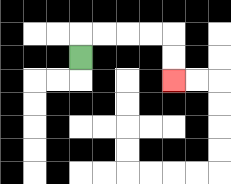{'start': '[3, 2]', 'end': '[7, 3]', 'path_directions': 'U,R,R,R,R,D,D', 'path_coordinates': '[[3, 2], [3, 1], [4, 1], [5, 1], [6, 1], [7, 1], [7, 2], [7, 3]]'}